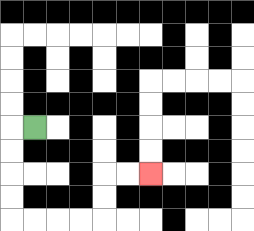{'start': '[1, 5]', 'end': '[6, 7]', 'path_directions': 'L,D,D,D,D,R,R,R,R,U,U,R,R', 'path_coordinates': '[[1, 5], [0, 5], [0, 6], [0, 7], [0, 8], [0, 9], [1, 9], [2, 9], [3, 9], [4, 9], [4, 8], [4, 7], [5, 7], [6, 7]]'}